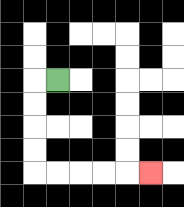{'start': '[2, 3]', 'end': '[6, 7]', 'path_directions': 'L,D,D,D,D,R,R,R,R,R', 'path_coordinates': '[[2, 3], [1, 3], [1, 4], [1, 5], [1, 6], [1, 7], [2, 7], [3, 7], [4, 7], [5, 7], [6, 7]]'}